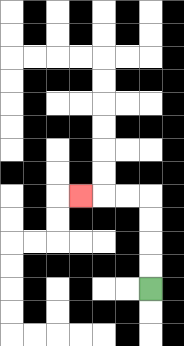{'start': '[6, 12]', 'end': '[3, 8]', 'path_directions': 'U,U,U,U,L,L,L', 'path_coordinates': '[[6, 12], [6, 11], [6, 10], [6, 9], [6, 8], [5, 8], [4, 8], [3, 8]]'}